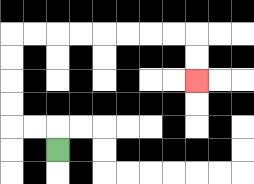{'start': '[2, 6]', 'end': '[8, 3]', 'path_directions': 'U,L,L,U,U,U,U,R,R,R,R,R,R,R,R,D,D', 'path_coordinates': '[[2, 6], [2, 5], [1, 5], [0, 5], [0, 4], [0, 3], [0, 2], [0, 1], [1, 1], [2, 1], [3, 1], [4, 1], [5, 1], [6, 1], [7, 1], [8, 1], [8, 2], [8, 3]]'}